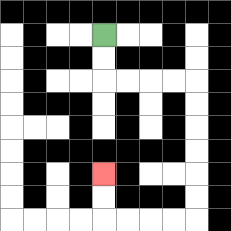{'start': '[4, 1]', 'end': '[4, 7]', 'path_directions': 'D,D,R,R,R,R,D,D,D,D,D,D,L,L,L,L,U,U', 'path_coordinates': '[[4, 1], [4, 2], [4, 3], [5, 3], [6, 3], [7, 3], [8, 3], [8, 4], [8, 5], [8, 6], [8, 7], [8, 8], [8, 9], [7, 9], [6, 9], [5, 9], [4, 9], [4, 8], [4, 7]]'}